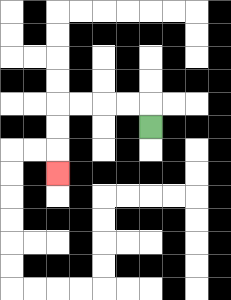{'start': '[6, 5]', 'end': '[2, 7]', 'path_directions': 'U,L,L,L,L,D,D,D', 'path_coordinates': '[[6, 5], [6, 4], [5, 4], [4, 4], [3, 4], [2, 4], [2, 5], [2, 6], [2, 7]]'}